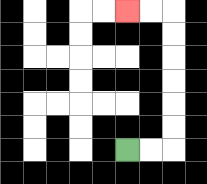{'start': '[5, 6]', 'end': '[5, 0]', 'path_directions': 'R,R,U,U,U,U,U,U,L,L', 'path_coordinates': '[[5, 6], [6, 6], [7, 6], [7, 5], [7, 4], [7, 3], [7, 2], [7, 1], [7, 0], [6, 0], [5, 0]]'}